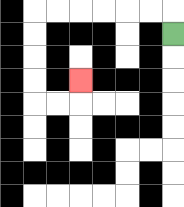{'start': '[7, 1]', 'end': '[3, 3]', 'path_directions': 'U,L,L,L,L,L,L,D,D,D,D,R,R,U', 'path_coordinates': '[[7, 1], [7, 0], [6, 0], [5, 0], [4, 0], [3, 0], [2, 0], [1, 0], [1, 1], [1, 2], [1, 3], [1, 4], [2, 4], [3, 4], [3, 3]]'}